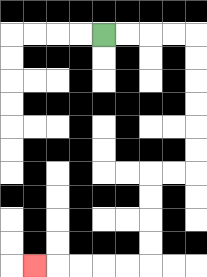{'start': '[4, 1]', 'end': '[1, 11]', 'path_directions': 'R,R,R,R,D,D,D,D,D,D,L,L,D,D,D,D,L,L,L,L,L', 'path_coordinates': '[[4, 1], [5, 1], [6, 1], [7, 1], [8, 1], [8, 2], [8, 3], [8, 4], [8, 5], [8, 6], [8, 7], [7, 7], [6, 7], [6, 8], [6, 9], [6, 10], [6, 11], [5, 11], [4, 11], [3, 11], [2, 11], [1, 11]]'}